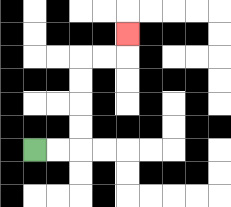{'start': '[1, 6]', 'end': '[5, 1]', 'path_directions': 'R,R,U,U,U,U,R,R,U', 'path_coordinates': '[[1, 6], [2, 6], [3, 6], [3, 5], [3, 4], [3, 3], [3, 2], [4, 2], [5, 2], [5, 1]]'}